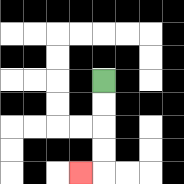{'start': '[4, 3]', 'end': '[3, 7]', 'path_directions': 'D,D,D,D,L', 'path_coordinates': '[[4, 3], [4, 4], [4, 5], [4, 6], [4, 7], [3, 7]]'}